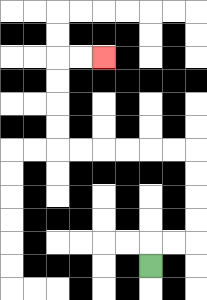{'start': '[6, 11]', 'end': '[4, 2]', 'path_directions': 'U,R,R,U,U,U,U,L,L,L,L,L,L,U,U,U,U,R,R', 'path_coordinates': '[[6, 11], [6, 10], [7, 10], [8, 10], [8, 9], [8, 8], [8, 7], [8, 6], [7, 6], [6, 6], [5, 6], [4, 6], [3, 6], [2, 6], [2, 5], [2, 4], [2, 3], [2, 2], [3, 2], [4, 2]]'}